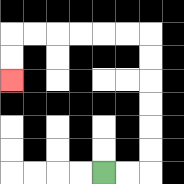{'start': '[4, 7]', 'end': '[0, 3]', 'path_directions': 'R,R,U,U,U,U,U,U,L,L,L,L,L,L,D,D', 'path_coordinates': '[[4, 7], [5, 7], [6, 7], [6, 6], [6, 5], [6, 4], [6, 3], [6, 2], [6, 1], [5, 1], [4, 1], [3, 1], [2, 1], [1, 1], [0, 1], [0, 2], [0, 3]]'}